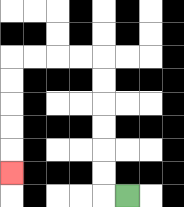{'start': '[5, 8]', 'end': '[0, 7]', 'path_directions': 'L,U,U,U,U,U,U,L,L,L,L,D,D,D,D,D', 'path_coordinates': '[[5, 8], [4, 8], [4, 7], [4, 6], [4, 5], [4, 4], [4, 3], [4, 2], [3, 2], [2, 2], [1, 2], [0, 2], [0, 3], [0, 4], [0, 5], [0, 6], [0, 7]]'}